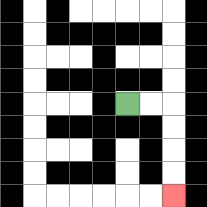{'start': '[5, 4]', 'end': '[7, 8]', 'path_directions': 'R,R,D,D,D,D', 'path_coordinates': '[[5, 4], [6, 4], [7, 4], [7, 5], [7, 6], [7, 7], [7, 8]]'}